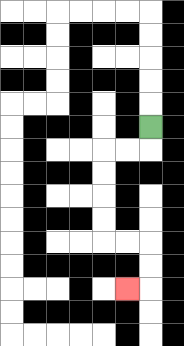{'start': '[6, 5]', 'end': '[5, 12]', 'path_directions': 'D,L,L,D,D,D,D,R,R,D,D,L', 'path_coordinates': '[[6, 5], [6, 6], [5, 6], [4, 6], [4, 7], [4, 8], [4, 9], [4, 10], [5, 10], [6, 10], [6, 11], [6, 12], [5, 12]]'}